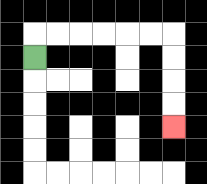{'start': '[1, 2]', 'end': '[7, 5]', 'path_directions': 'U,R,R,R,R,R,R,D,D,D,D', 'path_coordinates': '[[1, 2], [1, 1], [2, 1], [3, 1], [4, 1], [5, 1], [6, 1], [7, 1], [7, 2], [7, 3], [7, 4], [7, 5]]'}